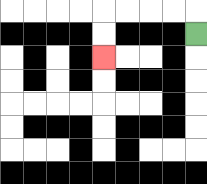{'start': '[8, 1]', 'end': '[4, 2]', 'path_directions': 'U,L,L,L,L,D,D', 'path_coordinates': '[[8, 1], [8, 0], [7, 0], [6, 0], [5, 0], [4, 0], [4, 1], [4, 2]]'}